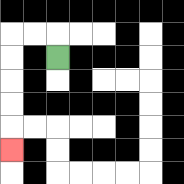{'start': '[2, 2]', 'end': '[0, 6]', 'path_directions': 'U,L,L,D,D,D,D,D', 'path_coordinates': '[[2, 2], [2, 1], [1, 1], [0, 1], [0, 2], [0, 3], [0, 4], [0, 5], [0, 6]]'}